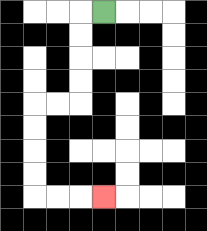{'start': '[4, 0]', 'end': '[4, 8]', 'path_directions': 'L,D,D,D,D,L,L,D,D,D,D,R,R,R', 'path_coordinates': '[[4, 0], [3, 0], [3, 1], [3, 2], [3, 3], [3, 4], [2, 4], [1, 4], [1, 5], [1, 6], [1, 7], [1, 8], [2, 8], [3, 8], [4, 8]]'}